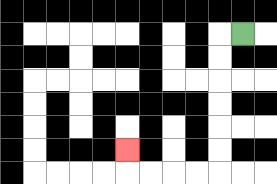{'start': '[10, 1]', 'end': '[5, 6]', 'path_directions': 'L,D,D,D,D,D,D,L,L,L,L,U', 'path_coordinates': '[[10, 1], [9, 1], [9, 2], [9, 3], [9, 4], [9, 5], [9, 6], [9, 7], [8, 7], [7, 7], [6, 7], [5, 7], [5, 6]]'}